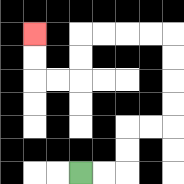{'start': '[3, 7]', 'end': '[1, 1]', 'path_directions': 'R,R,U,U,R,R,U,U,U,U,L,L,L,L,D,D,L,L,U,U', 'path_coordinates': '[[3, 7], [4, 7], [5, 7], [5, 6], [5, 5], [6, 5], [7, 5], [7, 4], [7, 3], [7, 2], [7, 1], [6, 1], [5, 1], [4, 1], [3, 1], [3, 2], [3, 3], [2, 3], [1, 3], [1, 2], [1, 1]]'}